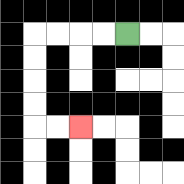{'start': '[5, 1]', 'end': '[3, 5]', 'path_directions': 'L,L,L,L,D,D,D,D,R,R', 'path_coordinates': '[[5, 1], [4, 1], [3, 1], [2, 1], [1, 1], [1, 2], [1, 3], [1, 4], [1, 5], [2, 5], [3, 5]]'}